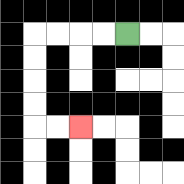{'start': '[5, 1]', 'end': '[3, 5]', 'path_directions': 'L,L,L,L,D,D,D,D,R,R', 'path_coordinates': '[[5, 1], [4, 1], [3, 1], [2, 1], [1, 1], [1, 2], [1, 3], [1, 4], [1, 5], [2, 5], [3, 5]]'}